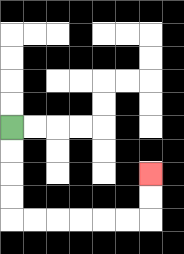{'start': '[0, 5]', 'end': '[6, 7]', 'path_directions': 'D,D,D,D,R,R,R,R,R,R,U,U', 'path_coordinates': '[[0, 5], [0, 6], [0, 7], [0, 8], [0, 9], [1, 9], [2, 9], [3, 9], [4, 9], [5, 9], [6, 9], [6, 8], [6, 7]]'}